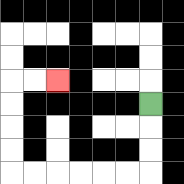{'start': '[6, 4]', 'end': '[2, 3]', 'path_directions': 'D,D,D,L,L,L,L,L,L,U,U,U,U,R,R', 'path_coordinates': '[[6, 4], [6, 5], [6, 6], [6, 7], [5, 7], [4, 7], [3, 7], [2, 7], [1, 7], [0, 7], [0, 6], [0, 5], [0, 4], [0, 3], [1, 3], [2, 3]]'}